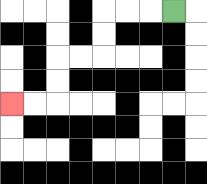{'start': '[7, 0]', 'end': '[0, 4]', 'path_directions': 'L,L,L,D,D,L,L,D,D,L,L', 'path_coordinates': '[[7, 0], [6, 0], [5, 0], [4, 0], [4, 1], [4, 2], [3, 2], [2, 2], [2, 3], [2, 4], [1, 4], [0, 4]]'}